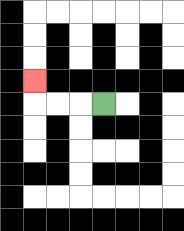{'start': '[4, 4]', 'end': '[1, 3]', 'path_directions': 'L,L,L,U', 'path_coordinates': '[[4, 4], [3, 4], [2, 4], [1, 4], [1, 3]]'}